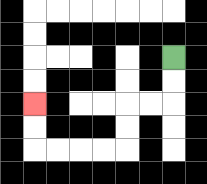{'start': '[7, 2]', 'end': '[1, 4]', 'path_directions': 'D,D,L,L,D,D,L,L,L,L,U,U', 'path_coordinates': '[[7, 2], [7, 3], [7, 4], [6, 4], [5, 4], [5, 5], [5, 6], [4, 6], [3, 6], [2, 6], [1, 6], [1, 5], [1, 4]]'}